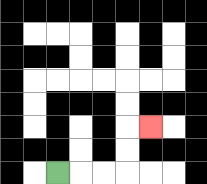{'start': '[2, 7]', 'end': '[6, 5]', 'path_directions': 'R,R,R,U,U,R', 'path_coordinates': '[[2, 7], [3, 7], [4, 7], [5, 7], [5, 6], [5, 5], [6, 5]]'}